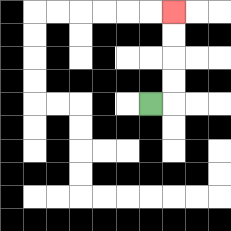{'start': '[6, 4]', 'end': '[7, 0]', 'path_directions': 'R,U,U,U,U', 'path_coordinates': '[[6, 4], [7, 4], [7, 3], [7, 2], [7, 1], [7, 0]]'}